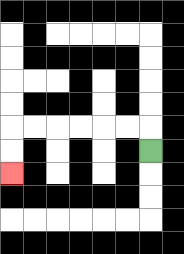{'start': '[6, 6]', 'end': '[0, 7]', 'path_directions': 'U,L,L,L,L,L,L,D,D', 'path_coordinates': '[[6, 6], [6, 5], [5, 5], [4, 5], [3, 5], [2, 5], [1, 5], [0, 5], [0, 6], [0, 7]]'}